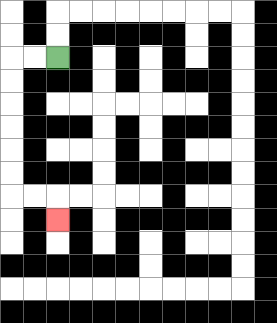{'start': '[2, 2]', 'end': '[2, 9]', 'path_directions': 'L,L,D,D,D,D,D,D,R,R,D', 'path_coordinates': '[[2, 2], [1, 2], [0, 2], [0, 3], [0, 4], [0, 5], [0, 6], [0, 7], [0, 8], [1, 8], [2, 8], [2, 9]]'}